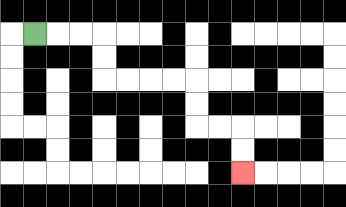{'start': '[1, 1]', 'end': '[10, 7]', 'path_directions': 'R,R,R,D,D,R,R,R,R,D,D,R,R,D,D', 'path_coordinates': '[[1, 1], [2, 1], [3, 1], [4, 1], [4, 2], [4, 3], [5, 3], [6, 3], [7, 3], [8, 3], [8, 4], [8, 5], [9, 5], [10, 5], [10, 6], [10, 7]]'}